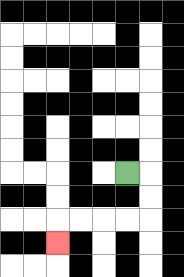{'start': '[5, 7]', 'end': '[2, 10]', 'path_directions': 'R,D,D,L,L,L,L,D', 'path_coordinates': '[[5, 7], [6, 7], [6, 8], [6, 9], [5, 9], [4, 9], [3, 9], [2, 9], [2, 10]]'}